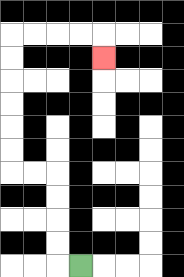{'start': '[3, 11]', 'end': '[4, 2]', 'path_directions': 'L,U,U,U,U,L,L,U,U,U,U,U,U,R,R,R,R,D', 'path_coordinates': '[[3, 11], [2, 11], [2, 10], [2, 9], [2, 8], [2, 7], [1, 7], [0, 7], [0, 6], [0, 5], [0, 4], [0, 3], [0, 2], [0, 1], [1, 1], [2, 1], [3, 1], [4, 1], [4, 2]]'}